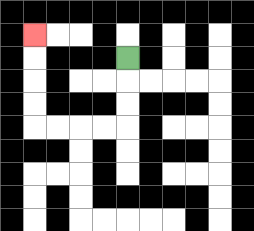{'start': '[5, 2]', 'end': '[1, 1]', 'path_directions': 'D,D,D,L,L,L,L,U,U,U,U', 'path_coordinates': '[[5, 2], [5, 3], [5, 4], [5, 5], [4, 5], [3, 5], [2, 5], [1, 5], [1, 4], [1, 3], [1, 2], [1, 1]]'}